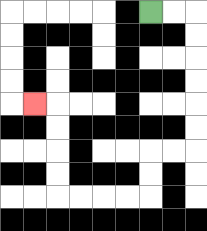{'start': '[6, 0]', 'end': '[1, 4]', 'path_directions': 'R,R,D,D,D,D,D,D,L,L,D,D,L,L,L,L,U,U,U,U,L', 'path_coordinates': '[[6, 0], [7, 0], [8, 0], [8, 1], [8, 2], [8, 3], [8, 4], [8, 5], [8, 6], [7, 6], [6, 6], [6, 7], [6, 8], [5, 8], [4, 8], [3, 8], [2, 8], [2, 7], [2, 6], [2, 5], [2, 4], [1, 4]]'}